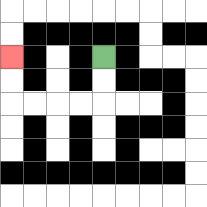{'start': '[4, 2]', 'end': '[0, 2]', 'path_directions': 'D,D,L,L,L,L,U,U', 'path_coordinates': '[[4, 2], [4, 3], [4, 4], [3, 4], [2, 4], [1, 4], [0, 4], [0, 3], [0, 2]]'}